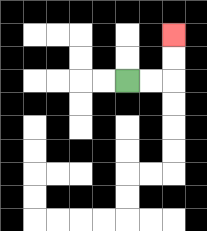{'start': '[5, 3]', 'end': '[7, 1]', 'path_directions': 'R,R,U,U', 'path_coordinates': '[[5, 3], [6, 3], [7, 3], [7, 2], [7, 1]]'}